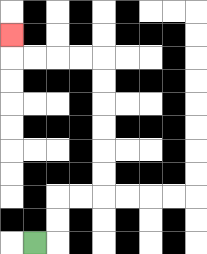{'start': '[1, 10]', 'end': '[0, 1]', 'path_directions': 'R,U,U,R,R,U,U,U,U,U,U,L,L,L,L,U', 'path_coordinates': '[[1, 10], [2, 10], [2, 9], [2, 8], [3, 8], [4, 8], [4, 7], [4, 6], [4, 5], [4, 4], [4, 3], [4, 2], [3, 2], [2, 2], [1, 2], [0, 2], [0, 1]]'}